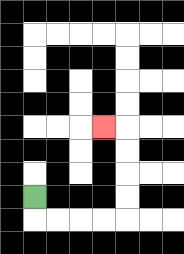{'start': '[1, 8]', 'end': '[4, 5]', 'path_directions': 'D,R,R,R,R,U,U,U,U,L', 'path_coordinates': '[[1, 8], [1, 9], [2, 9], [3, 9], [4, 9], [5, 9], [5, 8], [5, 7], [5, 6], [5, 5], [4, 5]]'}